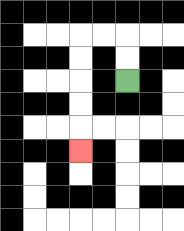{'start': '[5, 3]', 'end': '[3, 6]', 'path_directions': 'U,U,L,L,D,D,D,D,D', 'path_coordinates': '[[5, 3], [5, 2], [5, 1], [4, 1], [3, 1], [3, 2], [3, 3], [3, 4], [3, 5], [3, 6]]'}